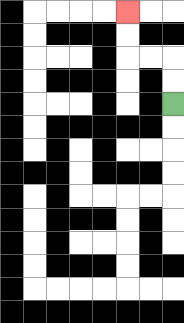{'start': '[7, 4]', 'end': '[5, 0]', 'path_directions': 'U,U,L,L,U,U', 'path_coordinates': '[[7, 4], [7, 3], [7, 2], [6, 2], [5, 2], [5, 1], [5, 0]]'}